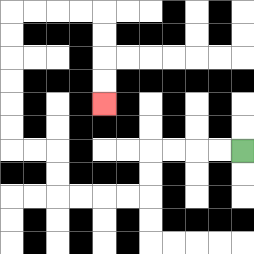{'start': '[10, 6]', 'end': '[4, 4]', 'path_directions': 'L,L,L,L,D,D,L,L,L,L,U,U,L,L,U,U,U,U,U,U,R,R,R,R,D,D,D,D', 'path_coordinates': '[[10, 6], [9, 6], [8, 6], [7, 6], [6, 6], [6, 7], [6, 8], [5, 8], [4, 8], [3, 8], [2, 8], [2, 7], [2, 6], [1, 6], [0, 6], [0, 5], [0, 4], [0, 3], [0, 2], [0, 1], [0, 0], [1, 0], [2, 0], [3, 0], [4, 0], [4, 1], [4, 2], [4, 3], [4, 4]]'}